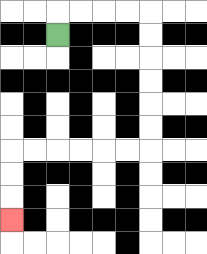{'start': '[2, 1]', 'end': '[0, 9]', 'path_directions': 'U,R,R,R,R,D,D,D,D,D,D,L,L,L,L,L,L,D,D,D', 'path_coordinates': '[[2, 1], [2, 0], [3, 0], [4, 0], [5, 0], [6, 0], [6, 1], [6, 2], [6, 3], [6, 4], [6, 5], [6, 6], [5, 6], [4, 6], [3, 6], [2, 6], [1, 6], [0, 6], [0, 7], [0, 8], [0, 9]]'}